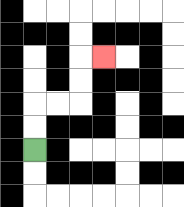{'start': '[1, 6]', 'end': '[4, 2]', 'path_directions': 'U,U,R,R,U,U,R', 'path_coordinates': '[[1, 6], [1, 5], [1, 4], [2, 4], [3, 4], [3, 3], [3, 2], [4, 2]]'}